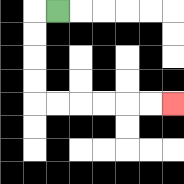{'start': '[2, 0]', 'end': '[7, 4]', 'path_directions': 'L,D,D,D,D,R,R,R,R,R,R', 'path_coordinates': '[[2, 0], [1, 0], [1, 1], [1, 2], [1, 3], [1, 4], [2, 4], [3, 4], [4, 4], [5, 4], [6, 4], [7, 4]]'}